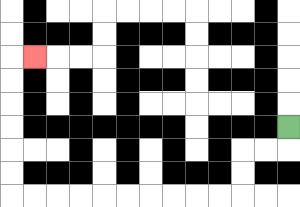{'start': '[12, 5]', 'end': '[1, 2]', 'path_directions': 'D,L,L,D,D,L,L,L,L,L,L,L,L,L,L,U,U,U,U,U,U,R', 'path_coordinates': '[[12, 5], [12, 6], [11, 6], [10, 6], [10, 7], [10, 8], [9, 8], [8, 8], [7, 8], [6, 8], [5, 8], [4, 8], [3, 8], [2, 8], [1, 8], [0, 8], [0, 7], [0, 6], [0, 5], [0, 4], [0, 3], [0, 2], [1, 2]]'}